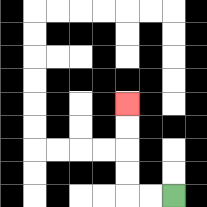{'start': '[7, 8]', 'end': '[5, 4]', 'path_directions': 'L,L,U,U,U,U', 'path_coordinates': '[[7, 8], [6, 8], [5, 8], [5, 7], [5, 6], [5, 5], [5, 4]]'}